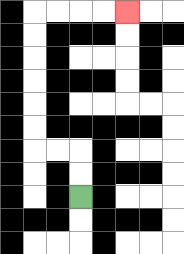{'start': '[3, 8]', 'end': '[5, 0]', 'path_directions': 'U,U,L,L,U,U,U,U,U,U,R,R,R,R', 'path_coordinates': '[[3, 8], [3, 7], [3, 6], [2, 6], [1, 6], [1, 5], [1, 4], [1, 3], [1, 2], [1, 1], [1, 0], [2, 0], [3, 0], [4, 0], [5, 0]]'}